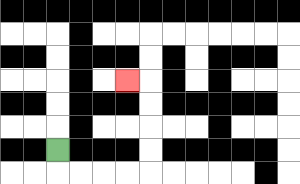{'start': '[2, 6]', 'end': '[5, 3]', 'path_directions': 'D,R,R,R,R,U,U,U,U,L', 'path_coordinates': '[[2, 6], [2, 7], [3, 7], [4, 7], [5, 7], [6, 7], [6, 6], [6, 5], [6, 4], [6, 3], [5, 3]]'}